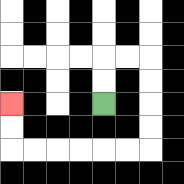{'start': '[4, 4]', 'end': '[0, 4]', 'path_directions': 'U,U,R,R,D,D,D,D,L,L,L,L,L,L,U,U', 'path_coordinates': '[[4, 4], [4, 3], [4, 2], [5, 2], [6, 2], [6, 3], [6, 4], [6, 5], [6, 6], [5, 6], [4, 6], [3, 6], [2, 6], [1, 6], [0, 6], [0, 5], [0, 4]]'}